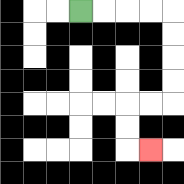{'start': '[3, 0]', 'end': '[6, 6]', 'path_directions': 'R,R,R,R,D,D,D,D,L,L,D,D,R', 'path_coordinates': '[[3, 0], [4, 0], [5, 0], [6, 0], [7, 0], [7, 1], [7, 2], [7, 3], [7, 4], [6, 4], [5, 4], [5, 5], [5, 6], [6, 6]]'}